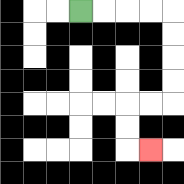{'start': '[3, 0]', 'end': '[6, 6]', 'path_directions': 'R,R,R,R,D,D,D,D,L,L,D,D,R', 'path_coordinates': '[[3, 0], [4, 0], [5, 0], [6, 0], [7, 0], [7, 1], [7, 2], [7, 3], [7, 4], [6, 4], [5, 4], [5, 5], [5, 6], [6, 6]]'}